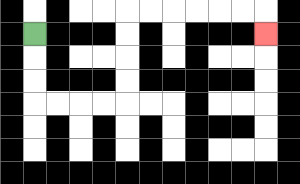{'start': '[1, 1]', 'end': '[11, 1]', 'path_directions': 'D,D,D,R,R,R,R,U,U,U,U,R,R,R,R,R,R,D', 'path_coordinates': '[[1, 1], [1, 2], [1, 3], [1, 4], [2, 4], [3, 4], [4, 4], [5, 4], [5, 3], [5, 2], [5, 1], [5, 0], [6, 0], [7, 0], [8, 0], [9, 0], [10, 0], [11, 0], [11, 1]]'}